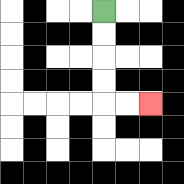{'start': '[4, 0]', 'end': '[6, 4]', 'path_directions': 'D,D,D,D,R,R', 'path_coordinates': '[[4, 0], [4, 1], [4, 2], [4, 3], [4, 4], [5, 4], [6, 4]]'}